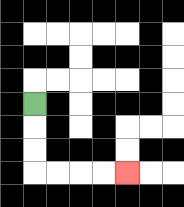{'start': '[1, 4]', 'end': '[5, 7]', 'path_directions': 'D,D,D,R,R,R,R', 'path_coordinates': '[[1, 4], [1, 5], [1, 6], [1, 7], [2, 7], [3, 7], [4, 7], [5, 7]]'}